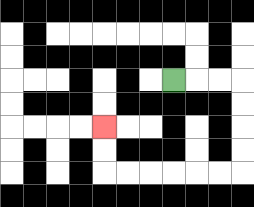{'start': '[7, 3]', 'end': '[4, 5]', 'path_directions': 'R,R,R,D,D,D,D,L,L,L,L,L,L,U,U', 'path_coordinates': '[[7, 3], [8, 3], [9, 3], [10, 3], [10, 4], [10, 5], [10, 6], [10, 7], [9, 7], [8, 7], [7, 7], [6, 7], [5, 7], [4, 7], [4, 6], [4, 5]]'}